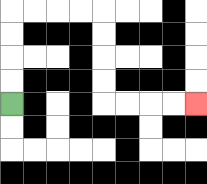{'start': '[0, 4]', 'end': '[8, 4]', 'path_directions': 'U,U,U,U,R,R,R,R,D,D,D,D,R,R,R,R', 'path_coordinates': '[[0, 4], [0, 3], [0, 2], [0, 1], [0, 0], [1, 0], [2, 0], [3, 0], [4, 0], [4, 1], [4, 2], [4, 3], [4, 4], [5, 4], [6, 4], [7, 4], [8, 4]]'}